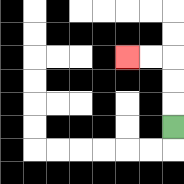{'start': '[7, 5]', 'end': '[5, 2]', 'path_directions': 'U,U,U,L,L', 'path_coordinates': '[[7, 5], [7, 4], [7, 3], [7, 2], [6, 2], [5, 2]]'}